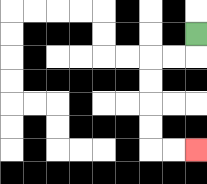{'start': '[8, 1]', 'end': '[8, 6]', 'path_directions': 'D,L,L,D,D,D,D,R,R', 'path_coordinates': '[[8, 1], [8, 2], [7, 2], [6, 2], [6, 3], [6, 4], [6, 5], [6, 6], [7, 6], [8, 6]]'}